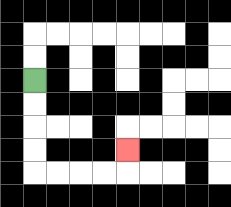{'start': '[1, 3]', 'end': '[5, 6]', 'path_directions': 'D,D,D,D,R,R,R,R,U', 'path_coordinates': '[[1, 3], [1, 4], [1, 5], [1, 6], [1, 7], [2, 7], [3, 7], [4, 7], [5, 7], [5, 6]]'}